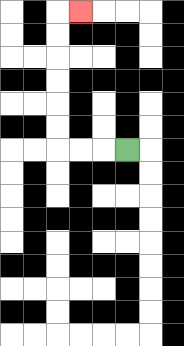{'start': '[5, 6]', 'end': '[3, 0]', 'path_directions': 'L,L,L,U,U,U,U,U,U,R', 'path_coordinates': '[[5, 6], [4, 6], [3, 6], [2, 6], [2, 5], [2, 4], [2, 3], [2, 2], [2, 1], [2, 0], [3, 0]]'}